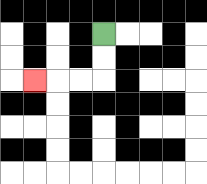{'start': '[4, 1]', 'end': '[1, 3]', 'path_directions': 'D,D,L,L,L', 'path_coordinates': '[[4, 1], [4, 2], [4, 3], [3, 3], [2, 3], [1, 3]]'}